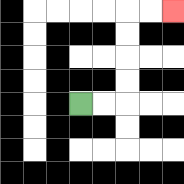{'start': '[3, 4]', 'end': '[7, 0]', 'path_directions': 'R,R,U,U,U,U,R,R', 'path_coordinates': '[[3, 4], [4, 4], [5, 4], [5, 3], [5, 2], [5, 1], [5, 0], [6, 0], [7, 0]]'}